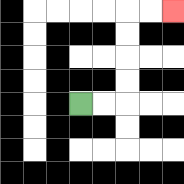{'start': '[3, 4]', 'end': '[7, 0]', 'path_directions': 'R,R,U,U,U,U,R,R', 'path_coordinates': '[[3, 4], [4, 4], [5, 4], [5, 3], [5, 2], [5, 1], [5, 0], [6, 0], [7, 0]]'}